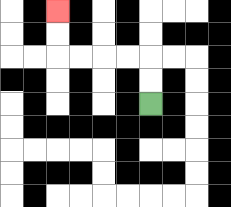{'start': '[6, 4]', 'end': '[2, 0]', 'path_directions': 'U,U,L,L,L,L,U,U', 'path_coordinates': '[[6, 4], [6, 3], [6, 2], [5, 2], [4, 2], [3, 2], [2, 2], [2, 1], [2, 0]]'}